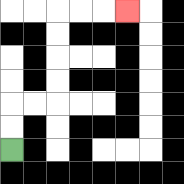{'start': '[0, 6]', 'end': '[5, 0]', 'path_directions': 'U,U,R,R,U,U,U,U,R,R,R', 'path_coordinates': '[[0, 6], [0, 5], [0, 4], [1, 4], [2, 4], [2, 3], [2, 2], [2, 1], [2, 0], [3, 0], [4, 0], [5, 0]]'}